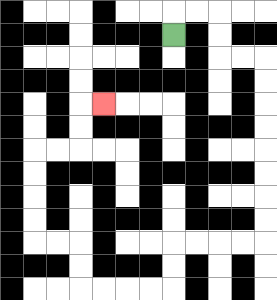{'start': '[7, 1]', 'end': '[4, 4]', 'path_directions': 'U,R,R,D,D,R,R,D,D,D,D,D,D,D,D,L,L,L,L,D,D,L,L,L,L,U,U,L,L,U,U,U,U,R,R,U,U,R', 'path_coordinates': '[[7, 1], [7, 0], [8, 0], [9, 0], [9, 1], [9, 2], [10, 2], [11, 2], [11, 3], [11, 4], [11, 5], [11, 6], [11, 7], [11, 8], [11, 9], [11, 10], [10, 10], [9, 10], [8, 10], [7, 10], [7, 11], [7, 12], [6, 12], [5, 12], [4, 12], [3, 12], [3, 11], [3, 10], [2, 10], [1, 10], [1, 9], [1, 8], [1, 7], [1, 6], [2, 6], [3, 6], [3, 5], [3, 4], [4, 4]]'}